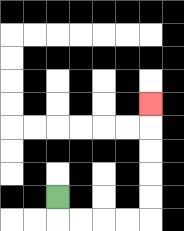{'start': '[2, 8]', 'end': '[6, 4]', 'path_directions': 'D,R,R,R,R,U,U,U,U,U', 'path_coordinates': '[[2, 8], [2, 9], [3, 9], [4, 9], [5, 9], [6, 9], [6, 8], [6, 7], [6, 6], [6, 5], [6, 4]]'}